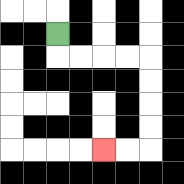{'start': '[2, 1]', 'end': '[4, 6]', 'path_directions': 'D,R,R,R,R,D,D,D,D,L,L', 'path_coordinates': '[[2, 1], [2, 2], [3, 2], [4, 2], [5, 2], [6, 2], [6, 3], [6, 4], [6, 5], [6, 6], [5, 6], [4, 6]]'}